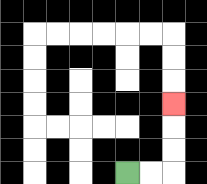{'start': '[5, 7]', 'end': '[7, 4]', 'path_directions': 'R,R,U,U,U', 'path_coordinates': '[[5, 7], [6, 7], [7, 7], [7, 6], [7, 5], [7, 4]]'}